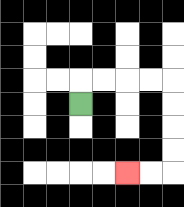{'start': '[3, 4]', 'end': '[5, 7]', 'path_directions': 'U,R,R,R,R,D,D,D,D,L,L', 'path_coordinates': '[[3, 4], [3, 3], [4, 3], [5, 3], [6, 3], [7, 3], [7, 4], [7, 5], [7, 6], [7, 7], [6, 7], [5, 7]]'}